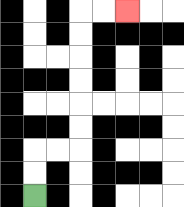{'start': '[1, 8]', 'end': '[5, 0]', 'path_directions': 'U,U,R,R,U,U,U,U,U,U,R,R', 'path_coordinates': '[[1, 8], [1, 7], [1, 6], [2, 6], [3, 6], [3, 5], [3, 4], [3, 3], [3, 2], [3, 1], [3, 0], [4, 0], [5, 0]]'}